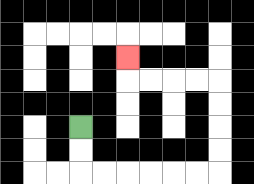{'start': '[3, 5]', 'end': '[5, 2]', 'path_directions': 'D,D,R,R,R,R,R,R,U,U,U,U,L,L,L,L,U', 'path_coordinates': '[[3, 5], [3, 6], [3, 7], [4, 7], [5, 7], [6, 7], [7, 7], [8, 7], [9, 7], [9, 6], [9, 5], [9, 4], [9, 3], [8, 3], [7, 3], [6, 3], [5, 3], [5, 2]]'}